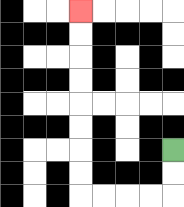{'start': '[7, 6]', 'end': '[3, 0]', 'path_directions': 'D,D,L,L,L,L,U,U,U,U,U,U,U,U', 'path_coordinates': '[[7, 6], [7, 7], [7, 8], [6, 8], [5, 8], [4, 8], [3, 8], [3, 7], [3, 6], [3, 5], [3, 4], [3, 3], [3, 2], [3, 1], [3, 0]]'}